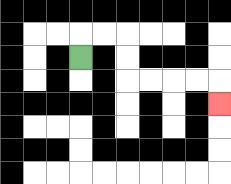{'start': '[3, 2]', 'end': '[9, 4]', 'path_directions': 'U,R,R,D,D,R,R,R,R,D', 'path_coordinates': '[[3, 2], [3, 1], [4, 1], [5, 1], [5, 2], [5, 3], [6, 3], [7, 3], [8, 3], [9, 3], [9, 4]]'}